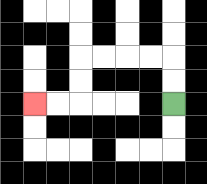{'start': '[7, 4]', 'end': '[1, 4]', 'path_directions': 'U,U,L,L,L,L,D,D,L,L', 'path_coordinates': '[[7, 4], [7, 3], [7, 2], [6, 2], [5, 2], [4, 2], [3, 2], [3, 3], [3, 4], [2, 4], [1, 4]]'}